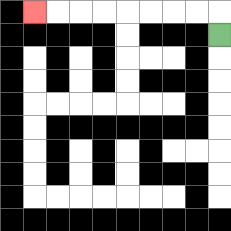{'start': '[9, 1]', 'end': '[1, 0]', 'path_directions': 'U,L,L,L,L,L,L,L,L', 'path_coordinates': '[[9, 1], [9, 0], [8, 0], [7, 0], [6, 0], [5, 0], [4, 0], [3, 0], [2, 0], [1, 0]]'}